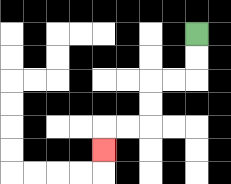{'start': '[8, 1]', 'end': '[4, 6]', 'path_directions': 'D,D,L,L,D,D,L,L,D', 'path_coordinates': '[[8, 1], [8, 2], [8, 3], [7, 3], [6, 3], [6, 4], [6, 5], [5, 5], [4, 5], [4, 6]]'}